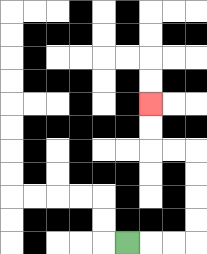{'start': '[5, 10]', 'end': '[6, 4]', 'path_directions': 'R,R,R,U,U,U,U,L,L,U,U', 'path_coordinates': '[[5, 10], [6, 10], [7, 10], [8, 10], [8, 9], [8, 8], [8, 7], [8, 6], [7, 6], [6, 6], [6, 5], [6, 4]]'}